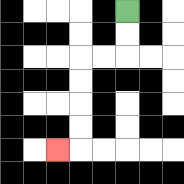{'start': '[5, 0]', 'end': '[2, 6]', 'path_directions': 'D,D,L,L,D,D,D,D,L', 'path_coordinates': '[[5, 0], [5, 1], [5, 2], [4, 2], [3, 2], [3, 3], [3, 4], [3, 5], [3, 6], [2, 6]]'}